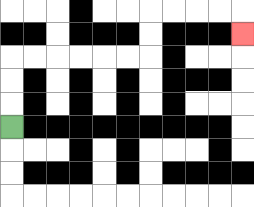{'start': '[0, 5]', 'end': '[10, 1]', 'path_directions': 'U,U,U,R,R,R,R,R,R,U,U,R,R,R,R,D', 'path_coordinates': '[[0, 5], [0, 4], [0, 3], [0, 2], [1, 2], [2, 2], [3, 2], [4, 2], [5, 2], [6, 2], [6, 1], [6, 0], [7, 0], [8, 0], [9, 0], [10, 0], [10, 1]]'}